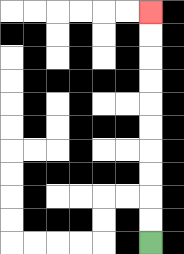{'start': '[6, 10]', 'end': '[6, 0]', 'path_directions': 'U,U,U,U,U,U,U,U,U,U', 'path_coordinates': '[[6, 10], [6, 9], [6, 8], [6, 7], [6, 6], [6, 5], [6, 4], [6, 3], [6, 2], [6, 1], [6, 0]]'}